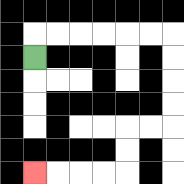{'start': '[1, 2]', 'end': '[1, 7]', 'path_directions': 'U,R,R,R,R,R,R,D,D,D,D,L,L,D,D,L,L,L,L', 'path_coordinates': '[[1, 2], [1, 1], [2, 1], [3, 1], [4, 1], [5, 1], [6, 1], [7, 1], [7, 2], [7, 3], [7, 4], [7, 5], [6, 5], [5, 5], [5, 6], [5, 7], [4, 7], [3, 7], [2, 7], [1, 7]]'}